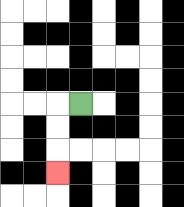{'start': '[3, 4]', 'end': '[2, 7]', 'path_directions': 'L,D,D,D', 'path_coordinates': '[[3, 4], [2, 4], [2, 5], [2, 6], [2, 7]]'}